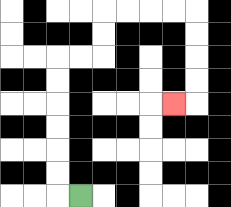{'start': '[3, 8]', 'end': '[7, 4]', 'path_directions': 'L,U,U,U,U,U,U,R,R,U,U,R,R,R,R,D,D,D,D,L', 'path_coordinates': '[[3, 8], [2, 8], [2, 7], [2, 6], [2, 5], [2, 4], [2, 3], [2, 2], [3, 2], [4, 2], [4, 1], [4, 0], [5, 0], [6, 0], [7, 0], [8, 0], [8, 1], [8, 2], [8, 3], [8, 4], [7, 4]]'}